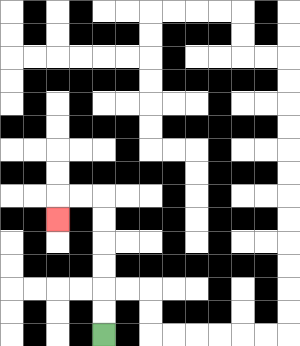{'start': '[4, 14]', 'end': '[2, 9]', 'path_directions': 'U,U,U,U,U,U,L,L,D', 'path_coordinates': '[[4, 14], [4, 13], [4, 12], [4, 11], [4, 10], [4, 9], [4, 8], [3, 8], [2, 8], [2, 9]]'}